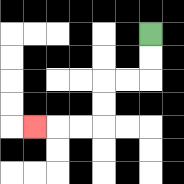{'start': '[6, 1]', 'end': '[1, 5]', 'path_directions': 'D,D,L,L,D,D,L,L,L', 'path_coordinates': '[[6, 1], [6, 2], [6, 3], [5, 3], [4, 3], [4, 4], [4, 5], [3, 5], [2, 5], [1, 5]]'}